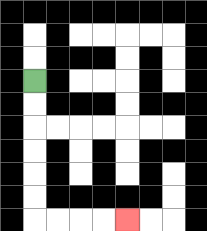{'start': '[1, 3]', 'end': '[5, 9]', 'path_directions': 'D,D,D,D,D,D,R,R,R,R', 'path_coordinates': '[[1, 3], [1, 4], [1, 5], [1, 6], [1, 7], [1, 8], [1, 9], [2, 9], [3, 9], [4, 9], [5, 9]]'}